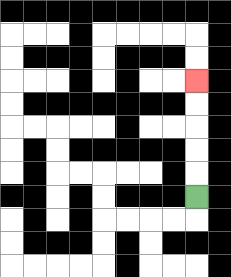{'start': '[8, 8]', 'end': '[8, 3]', 'path_directions': 'U,U,U,U,U', 'path_coordinates': '[[8, 8], [8, 7], [8, 6], [8, 5], [8, 4], [8, 3]]'}